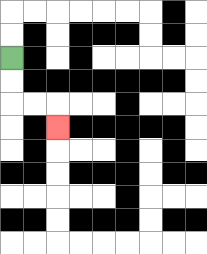{'start': '[0, 2]', 'end': '[2, 5]', 'path_directions': 'D,D,R,R,D', 'path_coordinates': '[[0, 2], [0, 3], [0, 4], [1, 4], [2, 4], [2, 5]]'}